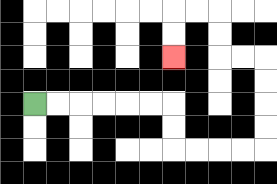{'start': '[1, 4]', 'end': '[7, 2]', 'path_directions': 'R,R,R,R,R,R,D,D,R,R,R,R,U,U,U,U,L,L,U,U,L,L,D,D', 'path_coordinates': '[[1, 4], [2, 4], [3, 4], [4, 4], [5, 4], [6, 4], [7, 4], [7, 5], [7, 6], [8, 6], [9, 6], [10, 6], [11, 6], [11, 5], [11, 4], [11, 3], [11, 2], [10, 2], [9, 2], [9, 1], [9, 0], [8, 0], [7, 0], [7, 1], [7, 2]]'}